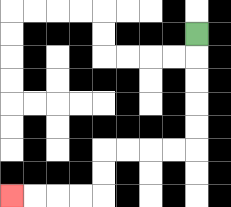{'start': '[8, 1]', 'end': '[0, 8]', 'path_directions': 'D,D,D,D,D,L,L,L,L,D,D,L,L,L,L', 'path_coordinates': '[[8, 1], [8, 2], [8, 3], [8, 4], [8, 5], [8, 6], [7, 6], [6, 6], [5, 6], [4, 6], [4, 7], [4, 8], [3, 8], [2, 8], [1, 8], [0, 8]]'}